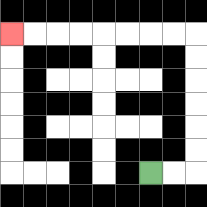{'start': '[6, 7]', 'end': '[0, 1]', 'path_directions': 'R,R,U,U,U,U,U,U,L,L,L,L,L,L,L,L', 'path_coordinates': '[[6, 7], [7, 7], [8, 7], [8, 6], [8, 5], [8, 4], [8, 3], [8, 2], [8, 1], [7, 1], [6, 1], [5, 1], [4, 1], [3, 1], [2, 1], [1, 1], [0, 1]]'}